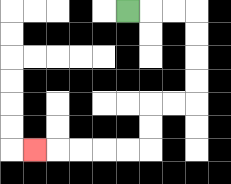{'start': '[5, 0]', 'end': '[1, 6]', 'path_directions': 'R,R,R,D,D,D,D,L,L,D,D,L,L,L,L,L', 'path_coordinates': '[[5, 0], [6, 0], [7, 0], [8, 0], [8, 1], [8, 2], [8, 3], [8, 4], [7, 4], [6, 4], [6, 5], [6, 6], [5, 6], [4, 6], [3, 6], [2, 6], [1, 6]]'}